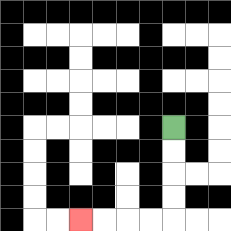{'start': '[7, 5]', 'end': '[3, 9]', 'path_directions': 'D,D,D,D,L,L,L,L', 'path_coordinates': '[[7, 5], [7, 6], [7, 7], [7, 8], [7, 9], [6, 9], [5, 9], [4, 9], [3, 9]]'}